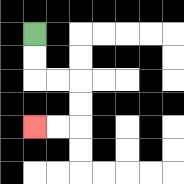{'start': '[1, 1]', 'end': '[1, 5]', 'path_directions': 'D,D,R,R,D,D,L,L', 'path_coordinates': '[[1, 1], [1, 2], [1, 3], [2, 3], [3, 3], [3, 4], [3, 5], [2, 5], [1, 5]]'}